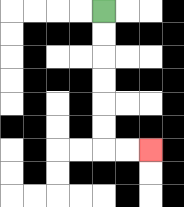{'start': '[4, 0]', 'end': '[6, 6]', 'path_directions': 'D,D,D,D,D,D,R,R', 'path_coordinates': '[[4, 0], [4, 1], [4, 2], [4, 3], [4, 4], [4, 5], [4, 6], [5, 6], [6, 6]]'}